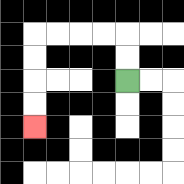{'start': '[5, 3]', 'end': '[1, 5]', 'path_directions': 'U,U,L,L,L,L,D,D,D,D', 'path_coordinates': '[[5, 3], [5, 2], [5, 1], [4, 1], [3, 1], [2, 1], [1, 1], [1, 2], [1, 3], [1, 4], [1, 5]]'}